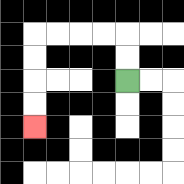{'start': '[5, 3]', 'end': '[1, 5]', 'path_directions': 'U,U,L,L,L,L,D,D,D,D', 'path_coordinates': '[[5, 3], [5, 2], [5, 1], [4, 1], [3, 1], [2, 1], [1, 1], [1, 2], [1, 3], [1, 4], [1, 5]]'}